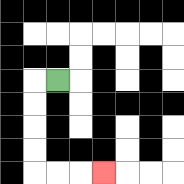{'start': '[2, 3]', 'end': '[4, 7]', 'path_directions': 'L,D,D,D,D,R,R,R', 'path_coordinates': '[[2, 3], [1, 3], [1, 4], [1, 5], [1, 6], [1, 7], [2, 7], [3, 7], [4, 7]]'}